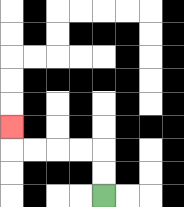{'start': '[4, 8]', 'end': '[0, 5]', 'path_directions': 'U,U,L,L,L,L,U', 'path_coordinates': '[[4, 8], [4, 7], [4, 6], [3, 6], [2, 6], [1, 6], [0, 6], [0, 5]]'}